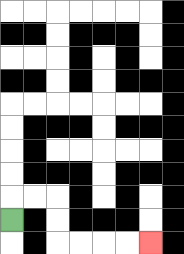{'start': '[0, 9]', 'end': '[6, 10]', 'path_directions': 'U,R,R,D,D,R,R,R,R', 'path_coordinates': '[[0, 9], [0, 8], [1, 8], [2, 8], [2, 9], [2, 10], [3, 10], [4, 10], [5, 10], [6, 10]]'}